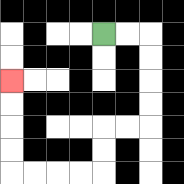{'start': '[4, 1]', 'end': '[0, 3]', 'path_directions': 'R,R,D,D,D,D,L,L,D,D,L,L,L,L,U,U,U,U', 'path_coordinates': '[[4, 1], [5, 1], [6, 1], [6, 2], [6, 3], [6, 4], [6, 5], [5, 5], [4, 5], [4, 6], [4, 7], [3, 7], [2, 7], [1, 7], [0, 7], [0, 6], [0, 5], [0, 4], [0, 3]]'}